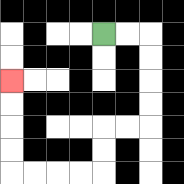{'start': '[4, 1]', 'end': '[0, 3]', 'path_directions': 'R,R,D,D,D,D,L,L,D,D,L,L,L,L,U,U,U,U', 'path_coordinates': '[[4, 1], [5, 1], [6, 1], [6, 2], [6, 3], [6, 4], [6, 5], [5, 5], [4, 5], [4, 6], [4, 7], [3, 7], [2, 7], [1, 7], [0, 7], [0, 6], [0, 5], [0, 4], [0, 3]]'}